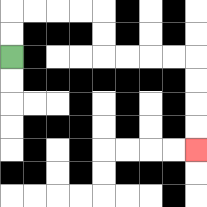{'start': '[0, 2]', 'end': '[8, 6]', 'path_directions': 'U,U,R,R,R,R,D,D,R,R,R,R,D,D,D,D', 'path_coordinates': '[[0, 2], [0, 1], [0, 0], [1, 0], [2, 0], [3, 0], [4, 0], [4, 1], [4, 2], [5, 2], [6, 2], [7, 2], [8, 2], [8, 3], [8, 4], [8, 5], [8, 6]]'}